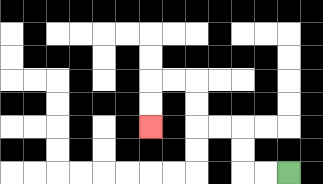{'start': '[12, 7]', 'end': '[6, 5]', 'path_directions': 'L,L,U,U,L,L,U,U,L,L,D,D', 'path_coordinates': '[[12, 7], [11, 7], [10, 7], [10, 6], [10, 5], [9, 5], [8, 5], [8, 4], [8, 3], [7, 3], [6, 3], [6, 4], [6, 5]]'}